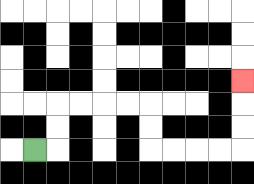{'start': '[1, 6]', 'end': '[10, 3]', 'path_directions': 'R,U,U,R,R,R,R,D,D,R,R,R,R,U,U,U', 'path_coordinates': '[[1, 6], [2, 6], [2, 5], [2, 4], [3, 4], [4, 4], [5, 4], [6, 4], [6, 5], [6, 6], [7, 6], [8, 6], [9, 6], [10, 6], [10, 5], [10, 4], [10, 3]]'}